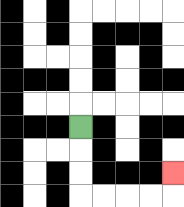{'start': '[3, 5]', 'end': '[7, 7]', 'path_directions': 'D,D,D,R,R,R,R,U', 'path_coordinates': '[[3, 5], [3, 6], [3, 7], [3, 8], [4, 8], [5, 8], [6, 8], [7, 8], [7, 7]]'}